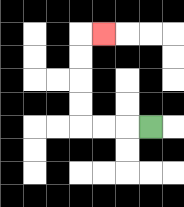{'start': '[6, 5]', 'end': '[4, 1]', 'path_directions': 'L,L,L,U,U,U,U,R', 'path_coordinates': '[[6, 5], [5, 5], [4, 5], [3, 5], [3, 4], [3, 3], [3, 2], [3, 1], [4, 1]]'}